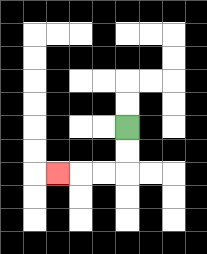{'start': '[5, 5]', 'end': '[2, 7]', 'path_directions': 'D,D,L,L,L', 'path_coordinates': '[[5, 5], [5, 6], [5, 7], [4, 7], [3, 7], [2, 7]]'}